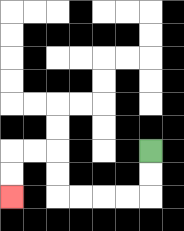{'start': '[6, 6]', 'end': '[0, 8]', 'path_directions': 'D,D,L,L,L,L,U,U,L,L,D,D', 'path_coordinates': '[[6, 6], [6, 7], [6, 8], [5, 8], [4, 8], [3, 8], [2, 8], [2, 7], [2, 6], [1, 6], [0, 6], [0, 7], [0, 8]]'}